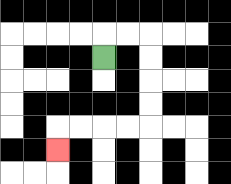{'start': '[4, 2]', 'end': '[2, 6]', 'path_directions': 'U,R,R,D,D,D,D,L,L,L,L,D', 'path_coordinates': '[[4, 2], [4, 1], [5, 1], [6, 1], [6, 2], [6, 3], [6, 4], [6, 5], [5, 5], [4, 5], [3, 5], [2, 5], [2, 6]]'}